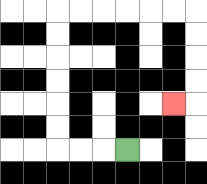{'start': '[5, 6]', 'end': '[7, 4]', 'path_directions': 'L,L,L,U,U,U,U,U,U,R,R,R,R,R,R,D,D,D,D,L', 'path_coordinates': '[[5, 6], [4, 6], [3, 6], [2, 6], [2, 5], [2, 4], [2, 3], [2, 2], [2, 1], [2, 0], [3, 0], [4, 0], [5, 0], [6, 0], [7, 0], [8, 0], [8, 1], [8, 2], [8, 3], [8, 4], [7, 4]]'}